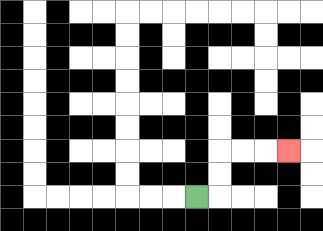{'start': '[8, 8]', 'end': '[12, 6]', 'path_directions': 'R,U,U,R,R,R', 'path_coordinates': '[[8, 8], [9, 8], [9, 7], [9, 6], [10, 6], [11, 6], [12, 6]]'}